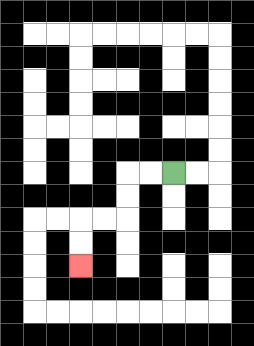{'start': '[7, 7]', 'end': '[3, 11]', 'path_directions': 'L,L,D,D,L,L,D,D', 'path_coordinates': '[[7, 7], [6, 7], [5, 7], [5, 8], [5, 9], [4, 9], [3, 9], [3, 10], [3, 11]]'}